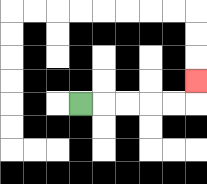{'start': '[3, 4]', 'end': '[8, 3]', 'path_directions': 'R,R,R,R,R,U', 'path_coordinates': '[[3, 4], [4, 4], [5, 4], [6, 4], [7, 4], [8, 4], [8, 3]]'}